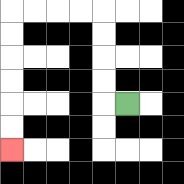{'start': '[5, 4]', 'end': '[0, 6]', 'path_directions': 'L,U,U,U,U,L,L,L,L,D,D,D,D,D,D', 'path_coordinates': '[[5, 4], [4, 4], [4, 3], [4, 2], [4, 1], [4, 0], [3, 0], [2, 0], [1, 0], [0, 0], [0, 1], [0, 2], [0, 3], [0, 4], [0, 5], [0, 6]]'}